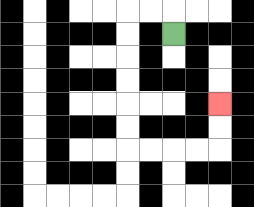{'start': '[7, 1]', 'end': '[9, 4]', 'path_directions': 'U,L,L,D,D,D,D,D,D,R,R,R,R,U,U', 'path_coordinates': '[[7, 1], [7, 0], [6, 0], [5, 0], [5, 1], [5, 2], [5, 3], [5, 4], [5, 5], [5, 6], [6, 6], [7, 6], [8, 6], [9, 6], [9, 5], [9, 4]]'}